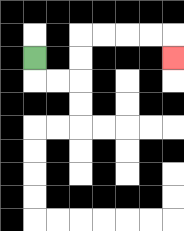{'start': '[1, 2]', 'end': '[7, 2]', 'path_directions': 'D,R,R,U,U,R,R,R,R,D', 'path_coordinates': '[[1, 2], [1, 3], [2, 3], [3, 3], [3, 2], [3, 1], [4, 1], [5, 1], [6, 1], [7, 1], [7, 2]]'}